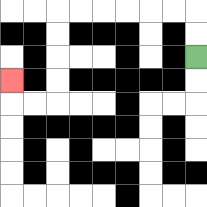{'start': '[8, 2]', 'end': '[0, 3]', 'path_directions': 'U,U,L,L,L,L,L,L,D,D,D,D,L,L,U', 'path_coordinates': '[[8, 2], [8, 1], [8, 0], [7, 0], [6, 0], [5, 0], [4, 0], [3, 0], [2, 0], [2, 1], [2, 2], [2, 3], [2, 4], [1, 4], [0, 4], [0, 3]]'}